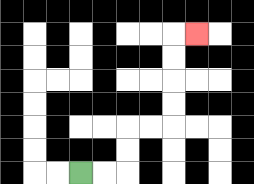{'start': '[3, 7]', 'end': '[8, 1]', 'path_directions': 'R,R,U,U,R,R,U,U,U,U,R', 'path_coordinates': '[[3, 7], [4, 7], [5, 7], [5, 6], [5, 5], [6, 5], [7, 5], [7, 4], [7, 3], [7, 2], [7, 1], [8, 1]]'}